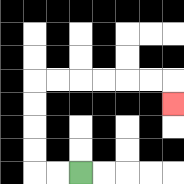{'start': '[3, 7]', 'end': '[7, 4]', 'path_directions': 'L,L,U,U,U,U,R,R,R,R,R,R,D', 'path_coordinates': '[[3, 7], [2, 7], [1, 7], [1, 6], [1, 5], [1, 4], [1, 3], [2, 3], [3, 3], [4, 3], [5, 3], [6, 3], [7, 3], [7, 4]]'}